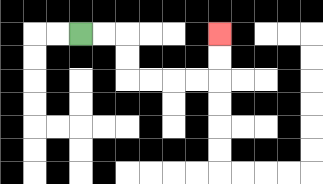{'start': '[3, 1]', 'end': '[9, 1]', 'path_directions': 'R,R,D,D,R,R,R,R,U,U', 'path_coordinates': '[[3, 1], [4, 1], [5, 1], [5, 2], [5, 3], [6, 3], [7, 3], [8, 3], [9, 3], [9, 2], [9, 1]]'}